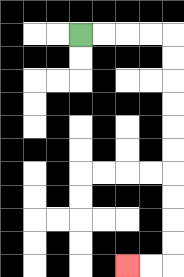{'start': '[3, 1]', 'end': '[5, 11]', 'path_directions': 'R,R,R,R,D,D,D,D,D,D,D,D,D,D,L,L', 'path_coordinates': '[[3, 1], [4, 1], [5, 1], [6, 1], [7, 1], [7, 2], [7, 3], [7, 4], [7, 5], [7, 6], [7, 7], [7, 8], [7, 9], [7, 10], [7, 11], [6, 11], [5, 11]]'}